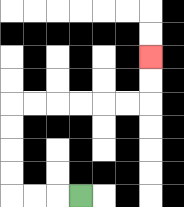{'start': '[3, 8]', 'end': '[6, 2]', 'path_directions': 'L,L,L,U,U,U,U,R,R,R,R,R,R,U,U', 'path_coordinates': '[[3, 8], [2, 8], [1, 8], [0, 8], [0, 7], [0, 6], [0, 5], [0, 4], [1, 4], [2, 4], [3, 4], [4, 4], [5, 4], [6, 4], [6, 3], [6, 2]]'}